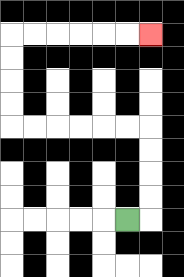{'start': '[5, 9]', 'end': '[6, 1]', 'path_directions': 'R,U,U,U,U,L,L,L,L,L,L,U,U,U,U,R,R,R,R,R,R', 'path_coordinates': '[[5, 9], [6, 9], [6, 8], [6, 7], [6, 6], [6, 5], [5, 5], [4, 5], [3, 5], [2, 5], [1, 5], [0, 5], [0, 4], [0, 3], [0, 2], [0, 1], [1, 1], [2, 1], [3, 1], [4, 1], [5, 1], [6, 1]]'}